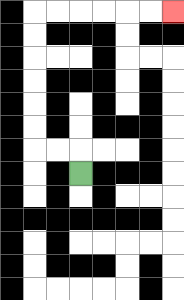{'start': '[3, 7]', 'end': '[7, 0]', 'path_directions': 'U,L,L,U,U,U,U,U,U,R,R,R,R,R,R', 'path_coordinates': '[[3, 7], [3, 6], [2, 6], [1, 6], [1, 5], [1, 4], [1, 3], [1, 2], [1, 1], [1, 0], [2, 0], [3, 0], [4, 0], [5, 0], [6, 0], [7, 0]]'}